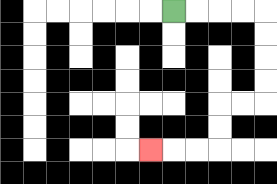{'start': '[7, 0]', 'end': '[6, 6]', 'path_directions': 'R,R,R,R,D,D,D,D,L,L,D,D,L,L,L', 'path_coordinates': '[[7, 0], [8, 0], [9, 0], [10, 0], [11, 0], [11, 1], [11, 2], [11, 3], [11, 4], [10, 4], [9, 4], [9, 5], [9, 6], [8, 6], [7, 6], [6, 6]]'}